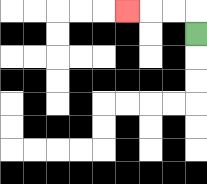{'start': '[8, 1]', 'end': '[5, 0]', 'path_directions': 'U,L,L,L', 'path_coordinates': '[[8, 1], [8, 0], [7, 0], [6, 0], [5, 0]]'}